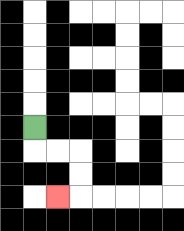{'start': '[1, 5]', 'end': '[2, 8]', 'path_directions': 'D,R,R,D,D,L', 'path_coordinates': '[[1, 5], [1, 6], [2, 6], [3, 6], [3, 7], [3, 8], [2, 8]]'}